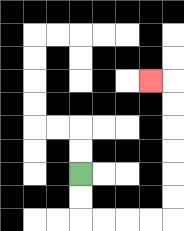{'start': '[3, 7]', 'end': '[6, 3]', 'path_directions': 'D,D,R,R,R,R,U,U,U,U,U,U,L', 'path_coordinates': '[[3, 7], [3, 8], [3, 9], [4, 9], [5, 9], [6, 9], [7, 9], [7, 8], [7, 7], [7, 6], [7, 5], [7, 4], [7, 3], [6, 3]]'}